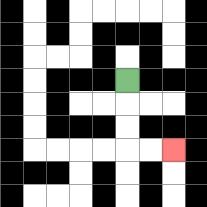{'start': '[5, 3]', 'end': '[7, 6]', 'path_directions': 'D,D,D,R,R', 'path_coordinates': '[[5, 3], [5, 4], [5, 5], [5, 6], [6, 6], [7, 6]]'}